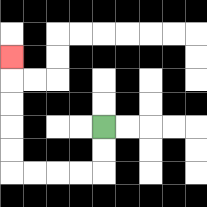{'start': '[4, 5]', 'end': '[0, 2]', 'path_directions': 'D,D,L,L,L,L,U,U,U,U,U', 'path_coordinates': '[[4, 5], [4, 6], [4, 7], [3, 7], [2, 7], [1, 7], [0, 7], [0, 6], [0, 5], [0, 4], [0, 3], [0, 2]]'}